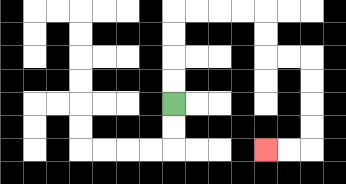{'start': '[7, 4]', 'end': '[11, 6]', 'path_directions': 'U,U,U,U,R,R,R,R,D,D,R,R,D,D,D,D,L,L', 'path_coordinates': '[[7, 4], [7, 3], [7, 2], [7, 1], [7, 0], [8, 0], [9, 0], [10, 0], [11, 0], [11, 1], [11, 2], [12, 2], [13, 2], [13, 3], [13, 4], [13, 5], [13, 6], [12, 6], [11, 6]]'}